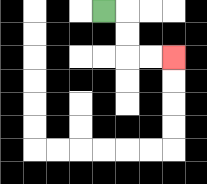{'start': '[4, 0]', 'end': '[7, 2]', 'path_directions': 'R,D,D,R,R', 'path_coordinates': '[[4, 0], [5, 0], [5, 1], [5, 2], [6, 2], [7, 2]]'}